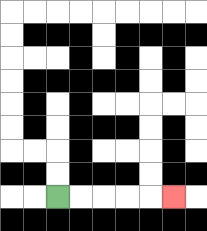{'start': '[2, 8]', 'end': '[7, 8]', 'path_directions': 'R,R,R,R,R', 'path_coordinates': '[[2, 8], [3, 8], [4, 8], [5, 8], [6, 8], [7, 8]]'}